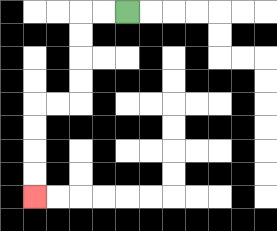{'start': '[5, 0]', 'end': '[1, 8]', 'path_directions': 'L,L,D,D,D,D,L,L,D,D,D,D', 'path_coordinates': '[[5, 0], [4, 0], [3, 0], [3, 1], [3, 2], [3, 3], [3, 4], [2, 4], [1, 4], [1, 5], [1, 6], [1, 7], [1, 8]]'}